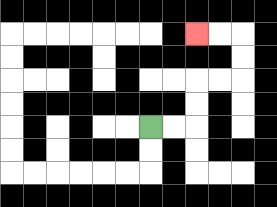{'start': '[6, 5]', 'end': '[8, 1]', 'path_directions': 'R,R,U,U,R,R,U,U,L,L', 'path_coordinates': '[[6, 5], [7, 5], [8, 5], [8, 4], [8, 3], [9, 3], [10, 3], [10, 2], [10, 1], [9, 1], [8, 1]]'}